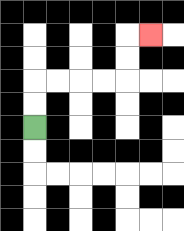{'start': '[1, 5]', 'end': '[6, 1]', 'path_directions': 'U,U,R,R,R,R,U,U,R', 'path_coordinates': '[[1, 5], [1, 4], [1, 3], [2, 3], [3, 3], [4, 3], [5, 3], [5, 2], [5, 1], [6, 1]]'}